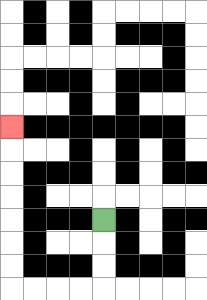{'start': '[4, 9]', 'end': '[0, 5]', 'path_directions': 'D,D,D,L,L,L,L,U,U,U,U,U,U,U', 'path_coordinates': '[[4, 9], [4, 10], [4, 11], [4, 12], [3, 12], [2, 12], [1, 12], [0, 12], [0, 11], [0, 10], [0, 9], [0, 8], [0, 7], [0, 6], [0, 5]]'}